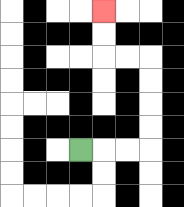{'start': '[3, 6]', 'end': '[4, 0]', 'path_directions': 'R,R,R,U,U,U,U,L,L,U,U', 'path_coordinates': '[[3, 6], [4, 6], [5, 6], [6, 6], [6, 5], [6, 4], [6, 3], [6, 2], [5, 2], [4, 2], [4, 1], [4, 0]]'}